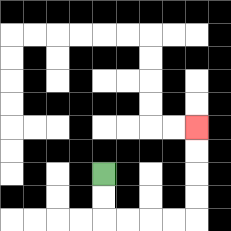{'start': '[4, 7]', 'end': '[8, 5]', 'path_directions': 'D,D,R,R,R,R,U,U,U,U', 'path_coordinates': '[[4, 7], [4, 8], [4, 9], [5, 9], [6, 9], [7, 9], [8, 9], [8, 8], [8, 7], [8, 6], [8, 5]]'}